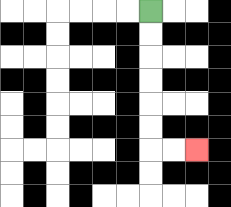{'start': '[6, 0]', 'end': '[8, 6]', 'path_directions': 'D,D,D,D,D,D,R,R', 'path_coordinates': '[[6, 0], [6, 1], [6, 2], [6, 3], [6, 4], [6, 5], [6, 6], [7, 6], [8, 6]]'}